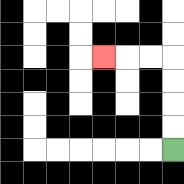{'start': '[7, 6]', 'end': '[4, 2]', 'path_directions': 'U,U,U,U,L,L,L', 'path_coordinates': '[[7, 6], [7, 5], [7, 4], [7, 3], [7, 2], [6, 2], [5, 2], [4, 2]]'}